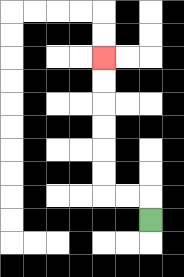{'start': '[6, 9]', 'end': '[4, 2]', 'path_directions': 'U,L,L,U,U,U,U,U,U', 'path_coordinates': '[[6, 9], [6, 8], [5, 8], [4, 8], [4, 7], [4, 6], [4, 5], [4, 4], [4, 3], [4, 2]]'}